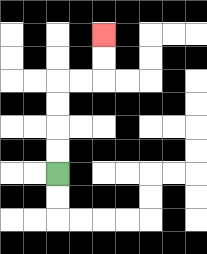{'start': '[2, 7]', 'end': '[4, 1]', 'path_directions': 'U,U,U,U,R,R,U,U', 'path_coordinates': '[[2, 7], [2, 6], [2, 5], [2, 4], [2, 3], [3, 3], [4, 3], [4, 2], [4, 1]]'}